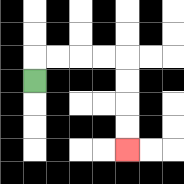{'start': '[1, 3]', 'end': '[5, 6]', 'path_directions': 'U,R,R,R,R,D,D,D,D', 'path_coordinates': '[[1, 3], [1, 2], [2, 2], [3, 2], [4, 2], [5, 2], [5, 3], [5, 4], [5, 5], [5, 6]]'}